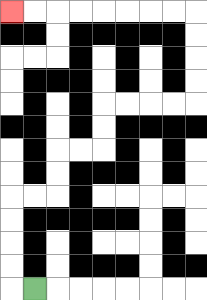{'start': '[1, 12]', 'end': '[0, 0]', 'path_directions': 'L,U,U,U,U,R,R,U,U,R,R,U,U,R,R,R,R,U,U,U,U,L,L,L,L,L,L,L,L', 'path_coordinates': '[[1, 12], [0, 12], [0, 11], [0, 10], [0, 9], [0, 8], [1, 8], [2, 8], [2, 7], [2, 6], [3, 6], [4, 6], [4, 5], [4, 4], [5, 4], [6, 4], [7, 4], [8, 4], [8, 3], [8, 2], [8, 1], [8, 0], [7, 0], [6, 0], [5, 0], [4, 0], [3, 0], [2, 0], [1, 0], [0, 0]]'}